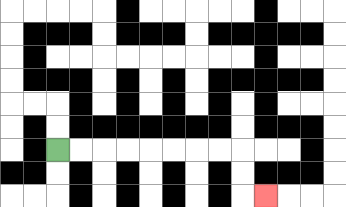{'start': '[2, 6]', 'end': '[11, 8]', 'path_directions': 'R,R,R,R,R,R,R,R,D,D,R', 'path_coordinates': '[[2, 6], [3, 6], [4, 6], [5, 6], [6, 6], [7, 6], [8, 6], [9, 6], [10, 6], [10, 7], [10, 8], [11, 8]]'}